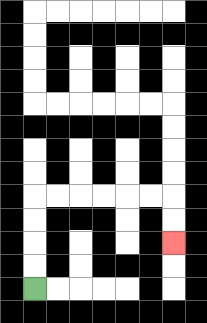{'start': '[1, 12]', 'end': '[7, 10]', 'path_directions': 'U,U,U,U,R,R,R,R,R,R,D,D', 'path_coordinates': '[[1, 12], [1, 11], [1, 10], [1, 9], [1, 8], [2, 8], [3, 8], [4, 8], [5, 8], [6, 8], [7, 8], [7, 9], [7, 10]]'}